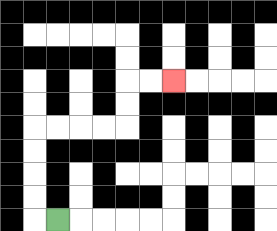{'start': '[2, 9]', 'end': '[7, 3]', 'path_directions': 'L,U,U,U,U,R,R,R,R,U,U,R,R', 'path_coordinates': '[[2, 9], [1, 9], [1, 8], [1, 7], [1, 6], [1, 5], [2, 5], [3, 5], [4, 5], [5, 5], [5, 4], [5, 3], [6, 3], [7, 3]]'}